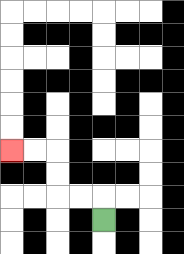{'start': '[4, 9]', 'end': '[0, 6]', 'path_directions': 'U,L,L,U,U,L,L', 'path_coordinates': '[[4, 9], [4, 8], [3, 8], [2, 8], [2, 7], [2, 6], [1, 6], [0, 6]]'}